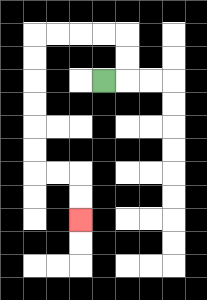{'start': '[4, 3]', 'end': '[3, 9]', 'path_directions': 'R,U,U,L,L,L,L,D,D,D,D,D,D,R,R,D,D', 'path_coordinates': '[[4, 3], [5, 3], [5, 2], [5, 1], [4, 1], [3, 1], [2, 1], [1, 1], [1, 2], [1, 3], [1, 4], [1, 5], [1, 6], [1, 7], [2, 7], [3, 7], [3, 8], [3, 9]]'}